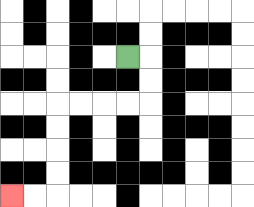{'start': '[5, 2]', 'end': '[0, 8]', 'path_directions': 'R,D,D,L,L,L,L,D,D,D,D,L,L', 'path_coordinates': '[[5, 2], [6, 2], [6, 3], [6, 4], [5, 4], [4, 4], [3, 4], [2, 4], [2, 5], [2, 6], [2, 7], [2, 8], [1, 8], [0, 8]]'}